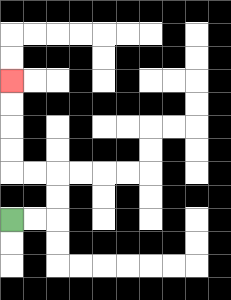{'start': '[0, 9]', 'end': '[0, 3]', 'path_directions': 'R,R,U,U,L,L,U,U,U,U', 'path_coordinates': '[[0, 9], [1, 9], [2, 9], [2, 8], [2, 7], [1, 7], [0, 7], [0, 6], [0, 5], [0, 4], [0, 3]]'}